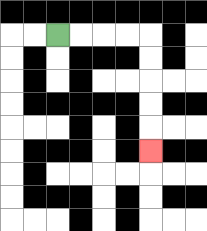{'start': '[2, 1]', 'end': '[6, 6]', 'path_directions': 'R,R,R,R,D,D,D,D,D', 'path_coordinates': '[[2, 1], [3, 1], [4, 1], [5, 1], [6, 1], [6, 2], [6, 3], [6, 4], [6, 5], [6, 6]]'}